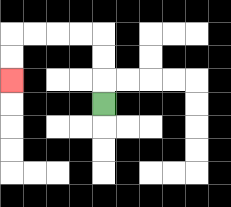{'start': '[4, 4]', 'end': '[0, 3]', 'path_directions': 'U,U,U,L,L,L,L,D,D', 'path_coordinates': '[[4, 4], [4, 3], [4, 2], [4, 1], [3, 1], [2, 1], [1, 1], [0, 1], [0, 2], [0, 3]]'}